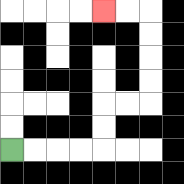{'start': '[0, 6]', 'end': '[4, 0]', 'path_directions': 'R,R,R,R,U,U,R,R,U,U,U,U,L,L', 'path_coordinates': '[[0, 6], [1, 6], [2, 6], [3, 6], [4, 6], [4, 5], [4, 4], [5, 4], [6, 4], [6, 3], [6, 2], [6, 1], [6, 0], [5, 0], [4, 0]]'}